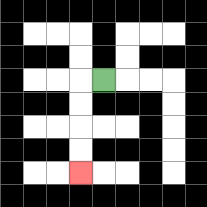{'start': '[4, 3]', 'end': '[3, 7]', 'path_directions': 'L,D,D,D,D', 'path_coordinates': '[[4, 3], [3, 3], [3, 4], [3, 5], [3, 6], [3, 7]]'}